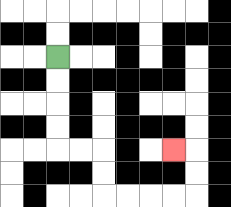{'start': '[2, 2]', 'end': '[7, 6]', 'path_directions': 'D,D,D,D,R,R,D,D,R,R,R,R,U,U,L', 'path_coordinates': '[[2, 2], [2, 3], [2, 4], [2, 5], [2, 6], [3, 6], [4, 6], [4, 7], [4, 8], [5, 8], [6, 8], [7, 8], [8, 8], [8, 7], [8, 6], [7, 6]]'}